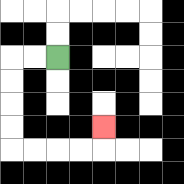{'start': '[2, 2]', 'end': '[4, 5]', 'path_directions': 'L,L,D,D,D,D,R,R,R,R,U', 'path_coordinates': '[[2, 2], [1, 2], [0, 2], [0, 3], [0, 4], [0, 5], [0, 6], [1, 6], [2, 6], [3, 6], [4, 6], [4, 5]]'}